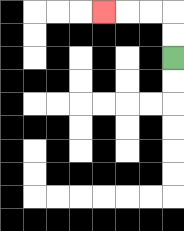{'start': '[7, 2]', 'end': '[4, 0]', 'path_directions': 'U,U,L,L,L', 'path_coordinates': '[[7, 2], [7, 1], [7, 0], [6, 0], [5, 0], [4, 0]]'}